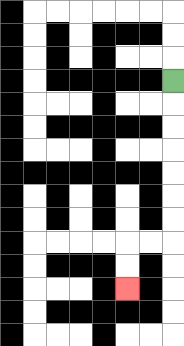{'start': '[7, 3]', 'end': '[5, 12]', 'path_directions': 'D,D,D,D,D,D,D,L,L,D,D', 'path_coordinates': '[[7, 3], [7, 4], [7, 5], [7, 6], [7, 7], [7, 8], [7, 9], [7, 10], [6, 10], [5, 10], [5, 11], [5, 12]]'}